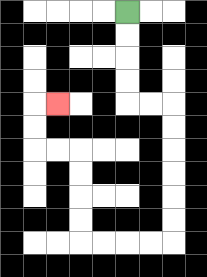{'start': '[5, 0]', 'end': '[2, 4]', 'path_directions': 'D,D,D,D,R,R,D,D,D,D,D,D,L,L,L,L,U,U,U,U,L,L,U,U,R', 'path_coordinates': '[[5, 0], [5, 1], [5, 2], [5, 3], [5, 4], [6, 4], [7, 4], [7, 5], [7, 6], [7, 7], [7, 8], [7, 9], [7, 10], [6, 10], [5, 10], [4, 10], [3, 10], [3, 9], [3, 8], [3, 7], [3, 6], [2, 6], [1, 6], [1, 5], [1, 4], [2, 4]]'}